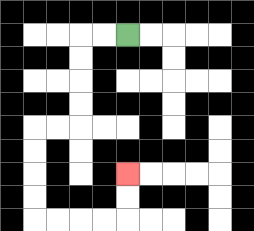{'start': '[5, 1]', 'end': '[5, 7]', 'path_directions': 'L,L,D,D,D,D,L,L,D,D,D,D,R,R,R,R,U,U', 'path_coordinates': '[[5, 1], [4, 1], [3, 1], [3, 2], [3, 3], [3, 4], [3, 5], [2, 5], [1, 5], [1, 6], [1, 7], [1, 8], [1, 9], [2, 9], [3, 9], [4, 9], [5, 9], [5, 8], [5, 7]]'}